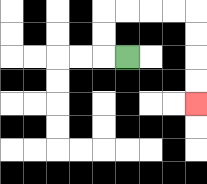{'start': '[5, 2]', 'end': '[8, 4]', 'path_directions': 'L,U,U,R,R,R,R,D,D,D,D', 'path_coordinates': '[[5, 2], [4, 2], [4, 1], [4, 0], [5, 0], [6, 0], [7, 0], [8, 0], [8, 1], [8, 2], [8, 3], [8, 4]]'}